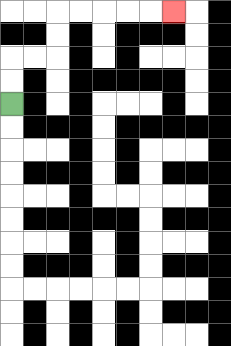{'start': '[0, 4]', 'end': '[7, 0]', 'path_directions': 'U,U,R,R,U,U,R,R,R,R,R', 'path_coordinates': '[[0, 4], [0, 3], [0, 2], [1, 2], [2, 2], [2, 1], [2, 0], [3, 0], [4, 0], [5, 0], [6, 0], [7, 0]]'}